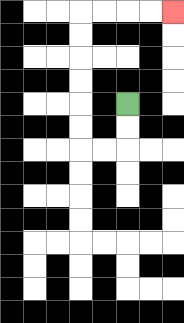{'start': '[5, 4]', 'end': '[7, 0]', 'path_directions': 'D,D,L,L,U,U,U,U,U,U,R,R,R,R', 'path_coordinates': '[[5, 4], [5, 5], [5, 6], [4, 6], [3, 6], [3, 5], [3, 4], [3, 3], [3, 2], [3, 1], [3, 0], [4, 0], [5, 0], [6, 0], [7, 0]]'}